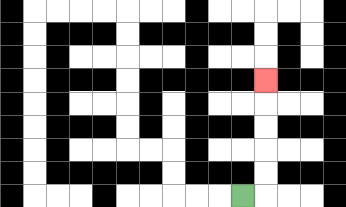{'start': '[10, 8]', 'end': '[11, 3]', 'path_directions': 'R,U,U,U,U,U', 'path_coordinates': '[[10, 8], [11, 8], [11, 7], [11, 6], [11, 5], [11, 4], [11, 3]]'}